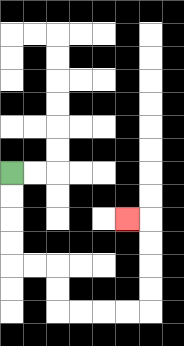{'start': '[0, 7]', 'end': '[5, 9]', 'path_directions': 'D,D,D,D,R,R,D,D,R,R,R,R,U,U,U,U,L', 'path_coordinates': '[[0, 7], [0, 8], [0, 9], [0, 10], [0, 11], [1, 11], [2, 11], [2, 12], [2, 13], [3, 13], [4, 13], [5, 13], [6, 13], [6, 12], [6, 11], [6, 10], [6, 9], [5, 9]]'}